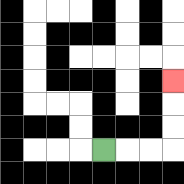{'start': '[4, 6]', 'end': '[7, 3]', 'path_directions': 'R,R,R,U,U,U', 'path_coordinates': '[[4, 6], [5, 6], [6, 6], [7, 6], [7, 5], [7, 4], [7, 3]]'}